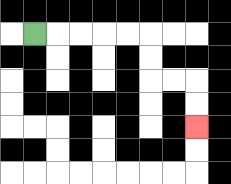{'start': '[1, 1]', 'end': '[8, 5]', 'path_directions': 'R,R,R,R,R,D,D,R,R,D,D', 'path_coordinates': '[[1, 1], [2, 1], [3, 1], [4, 1], [5, 1], [6, 1], [6, 2], [6, 3], [7, 3], [8, 3], [8, 4], [8, 5]]'}